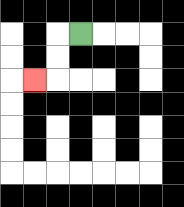{'start': '[3, 1]', 'end': '[1, 3]', 'path_directions': 'L,D,D,L', 'path_coordinates': '[[3, 1], [2, 1], [2, 2], [2, 3], [1, 3]]'}